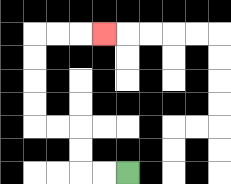{'start': '[5, 7]', 'end': '[4, 1]', 'path_directions': 'L,L,U,U,L,L,U,U,U,U,R,R,R', 'path_coordinates': '[[5, 7], [4, 7], [3, 7], [3, 6], [3, 5], [2, 5], [1, 5], [1, 4], [1, 3], [1, 2], [1, 1], [2, 1], [3, 1], [4, 1]]'}